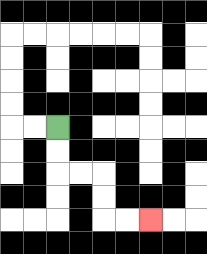{'start': '[2, 5]', 'end': '[6, 9]', 'path_directions': 'D,D,R,R,D,D,R,R', 'path_coordinates': '[[2, 5], [2, 6], [2, 7], [3, 7], [4, 7], [4, 8], [4, 9], [5, 9], [6, 9]]'}